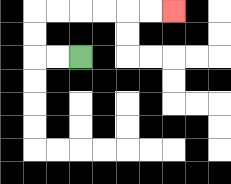{'start': '[3, 2]', 'end': '[7, 0]', 'path_directions': 'L,L,U,U,R,R,R,R,R,R', 'path_coordinates': '[[3, 2], [2, 2], [1, 2], [1, 1], [1, 0], [2, 0], [3, 0], [4, 0], [5, 0], [6, 0], [7, 0]]'}